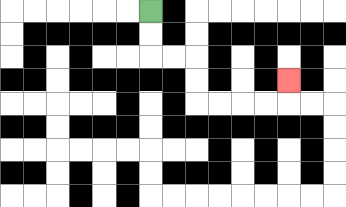{'start': '[6, 0]', 'end': '[12, 3]', 'path_directions': 'D,D,R,R,D,D,R,R,R,R,U', 'path_coordinates': '[[6, 0], [6, 1], [6, 2], [7, 2], [8, 2], [8, 3], [8, 4], [9, 4], [10, 4], [11, 4], [12, 4], [12, 3]]'}